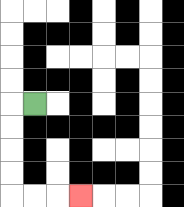{'start': '[1, 4]', 'end': '[3, 8]', 'path_directions': 'L,D,D,D,D,R,R,R', 'path_coordinates': '[[1, 4], [0, 4], [0, 5], [0, 6], [0, 7], [0, 8], [1, 8], [2, 8], [3, 8]]'}